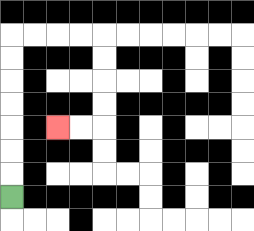{'start': '[0, 8]', 'end': '[2, 5]', 'path_directions': 'U,U,U,U,U,U,U,R,R,R,R,D,D,D,D,L,L', 'path_coordinates': '[[0, 8], [0, 7], [0, 6], [0, 5], [0, 4], [0, 3], [0, 2], [0, 1], [1, 1], [2, 1], [3, 1], [4, 1], [4, 2], [4, 3], [4, 4], [4, 5], [3, 5], [2, 5]]'}